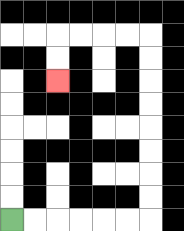{'start': '[0, 9]', 'end': '[2, 3]', 'path_directions': 'R,R,R,R,R,R,U,U,U,U,U,U,U,U,L,L,L,L,D,D', 'path_coordinates': '[[0, 9], [1, 9], [2, 9], [3, 9], [4, 9], [5, 9], [6, 9], [6, 8], [6, 7], [6, 6], [6, 5], [6, 4], [6, 3], [6, 2], [6, 1], [5, 1], [4, 1], [3, 1], [2, 1], [2, 2], [2, 3]]'}